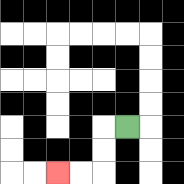{'start': '[5, 5]', 'end': '[2, 7]', 'path_directions': 'L,D,D,L,L', 'path_coordinates': '[[5, 5], [4, 5], [4, 6], [4, 7], [3, 7], [2, 7]]'}